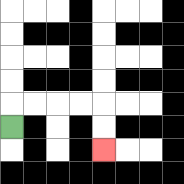{'start': '[0, 5]', 'end': '[4, 6]', 'path_directions': 'U,R,R,R,R,D,D', 'path_coordinates': '[[0, 5], [0, 4], [1, 4], [2, 4], [3, 4], [4, 4], [4, 5], [4, 6]]'}